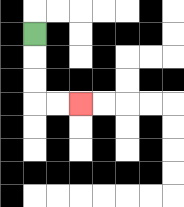{'start': '[1, 1]', 'end': '[3, 4]', 'path_directions': 'D,D,D,R,R', 'path_coordinates': '[[1, 1], [1, 2], [1, 3], [1, 4], [2, 4], [3, 4]]'}